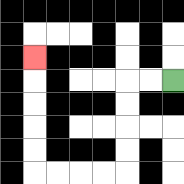{'start': '[7, 3]', 'end': '[1, 2]', 'path_directions': 'L,L,D,D,D,D,L,L,L,L,U,U,U,U,U', 'path_coordinates': '[[7, 3], [6, 3], [5, 3], [5, 4], [5, 5], [5, 6], [5, 7], [4, 7], [3, 7], [2, 7], [1, 7], [1, 6], [1, 5], [1, 4], [1, 3], [1, 2]]'}